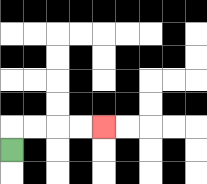{'start': '[0, 6]', 'end': '[4, 5]', 'path_directions': 'U,R,R,R,R', 'path_coordinates': '[[0, 6], [0, 5], [1, 5], [2, 5], [3, 5], [4, 5]]'}